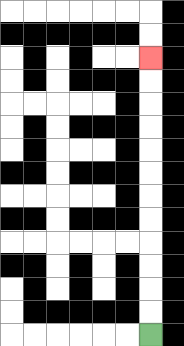{'start': '[6, 14]', 'end': '[6, 2]', 'path_directions': 'U,U,U,U,U,U,U,U,U,U,U,U', 'path_coordinates': '[[6, 14], [6, 13], [6, 12], [6, 11], [6, 10], [6, 9], [6, 8], [6, 7], [6, 6], [6, 5], [6, 4], [6, 3], [6, 2]]'}